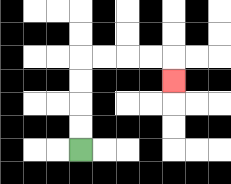{'start': '[3, 6]', 'end': '[7, 3]', 'path_directions': 'U,U,U,U,R,R,R,R,D', 'path_coordinates': '[[3, 6], [3, 5], [3, 4], [3, 3], [3, 2], [4, 2], [5, 2], [6, 2], [7, 2], [7, 3]]'}